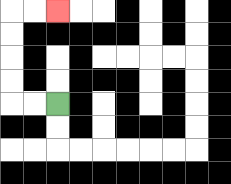{'start': '[2, 4]', 'end': '[2, 0]', 'path_directions': 'L,L,U,U,U,U,R,R', 'path_coordinates': '[[2, 4], [1, 4], [0, 4], [0, 3], [0, 2], [0, 1], [0, 0], [1, 0], [2, 0]]'}